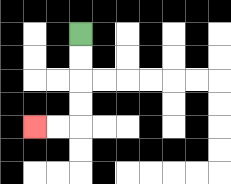{'start': '[3, 1]', 'end': '[1, 5]', 'path_directions': 'D,D,D,D,L,L', 'path_coordinates': '[[3, 1], [3, 2], [3, 3], [3, 4], [3, 5], [2, 5], [1, 5]]'}